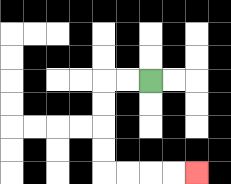{'start': '[6, 3]', 'end': '[8, 7]', 'path_directions': 'L,L,D,D,D,D,R,R,R,R', 'path_coordinates': '[[6, 3], [5, 3], [4, 3], [4, 4], [4, 5], [4, 6], [4, 7], [5, 7], [6, 7], [7, 7], [8, 7]]'}